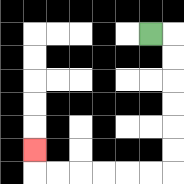{'start': '[6, 1]', 'end': '[1, 6]', 'path_directions': 'R,D,D,D,D,D,D,L,L,L,L,L,L,U', 'path_coordinates': '[[6, 1], [7, 1], [7, 2], [7, 3], [7, 4], [7, 5], [7, 6], [7, 7], [6, 7], [5, 7], [4, 7], [3, 7], [2, 7], [1, 7], [1, 6]]'}